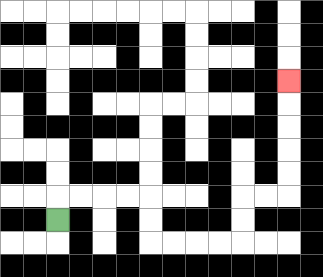{'start': '[2, 9]', 'end': '[12, 3]', 'path_directions': 'U,R,R,R,R,D,D,R,R,R,R,U,U,R,R,U,U,U,U,U', 'path_coordinates': '[[2, 9], [2, 8], [3, 8], [4, 8], [5, 8], [6, 8], [6, 9], [6, 10], [7, 10], [8, 10], [9, 10], [10, 10], [10, 9], [10, 8], [11, 8], [12, 8], [12, 7], [12, 6], [12, 5], [12, 4], [12, 3]]'}